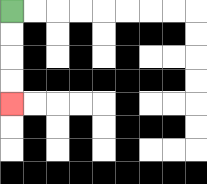{'start': '[0, 0]', 'end': '[0, 4]', 'path_directions': 'D,D,D,D', 'path_coordinates': '[[0, 0], [0, 1], [0, 2], [0, 3], [0, 4]]'}